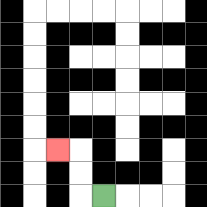{'start': '[4, 8]', 'end': '[2, 6]', 'path_directions': 'L,U,U,L', 'path_coordinates': '[[4, 8], [3, 8], [3, 7], [3, 6], [2, 6]]'}